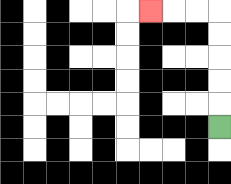{'start': '[9, 5]', 'end': '[6, 0]', 'path_directions': 'U,U,U,U,U,L,L,L', 'path_coordinates': '[[9, 5], [9, 4], [9, 3], [9, 2], [9, 1], [9, 0], [8, 0], [7, 0], [6, 0]]'}